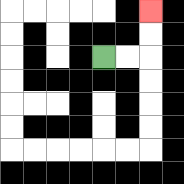{'start': '[4, 2]', 'end': '[6, 0]', 'path_directions': 'R,R,U,U', 'path_coordinates': '[[4, 2], [5, 2], [6, 2], [6, 1], [6, 0]]'}